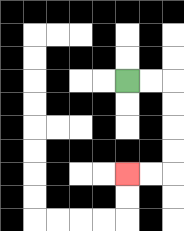{'start': '[5, 3]', 'end': '[5, 7]', 'path_directions': 'R,R,D,D,D,D,L,L', 'path_coordinates': '[[5, 3], [6, 3], [7, 3], [7, 4], [7, 5], [7, 6], [7, 7], [6, 7], [5, 7]]'}